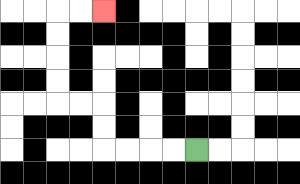{'start': '[8, 6]', 'end': '[4, 0]', 'path_directions': 'L,L,L,L,U,U,L,L,U,U,U,U,R,R', 'path_coordinates': '[[8, 6], [7, 6], [6, 6], [5, 6], [4, 6], [4, 5], [4, 4], [3, 4], [2, 4], [2, 3], [2, 2], [2, 1], [2, 0], [3, 0], [4, 0]]'}